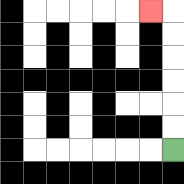{'start': '[7, 6]', 'end': '[6, 0]', 'path_directions': 'U,U,U,U,U,U,L', 'path_coordinates': '[[7, 6], [7, 5], [7, 4], [7, 3], [7, 2], [7, 1], [7, 0], [6, 0]]'}